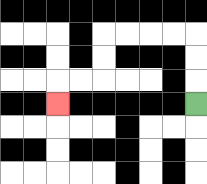{'start': '[8, 4]', 'end': '[2, 4]', 'path_directions': 'U,U,U,L,L,L,L,D,D,L,L,D', 'path_coordinates': '[[8, 4], [8, 3], [8, 2], [8, 1], [7, 1], [6, 1], [5, 1], [4, 1], [4, 2], [4, 3], [3, 3], [2, 3], [2, 4]]'}